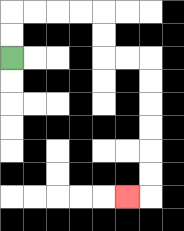{'start': '[0, 2]', 'end': '[5, 8]', 'path_directions': 'U,U,R,R,R,R,D,D,R,R,D,D,D,D,D,D,L', 'path_coordinates': '[[0, 2], [0, 1], [0, 0], [1, 0], [2, 0], [3, 0], [4, 0], [4, 1], [4, 2], [5, 2], [6, 2], [6, 3], [6, 4], [6, 5], [6, 6], [6, 7], [6, 8], [5, 8]]'}